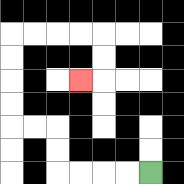{'start': '[6, 7]', 'end': '[3, 3]', 'path_directions': 'L,L,L,L,U,U,L,L,U,U,U,U,R,R,R,R,D,D,L', 'path_coordinates': '[[6, 7], [5, 7], [4, 7], [3, 7], [2, 7], [2, 6], [2, 5], [1, 5], [0, 5], [0, 4], [0, 3], [0, 2], [0, 1], [1, 1], [2, 1], [3, 1], [4, 1], [4, 2], [4, 3], [3, 3]]'}